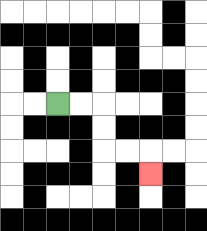{'start': '[2, 4]', 'end': '[6, 7]', 'path_directions': 'R,R,D,D,R,R,D', 'path_coordinates': '[[2, 4], [3, 4], [4, 4], [4, 5], [4, 6], [5, 6], [6, 6], [6, 7]]'}